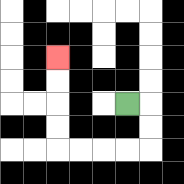{'start': '[5, 4]', 'end': '[2, 2]', 'path_directions': 'R,D,D,L,L,L,L,U,U,U,U', 'path_coordinates': '[[5, 4], [6, 4], [6, 5], [6, 6], [5, 6], [4, 6], [3, 6], [2, 6], [2, 5], [2, 4], [2, 3], [2, 2]]'}